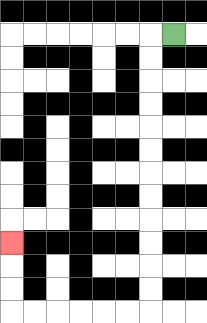{'start': '[7, 1]', 'end': '[0, 10]', 'path_directions': 'L,D,D,D,D,D,D,D,D,D,D,D,D,L,L,L,L,L,L,U,U,U', 'path_coordinates': '[[7, 1], [6, 1], [6, 2], [6, 3], [6, 4], [6, 5], [6, 6], [6, 7], [6, 8], [6, 9], [6, 10], [6, 11], [6, 12], [6, 13], [5, 13], [4, 13], [3, 13], [2, 13], [1, 13], [0, 13], [0, 12], [0, 11], [0, 10]]'}